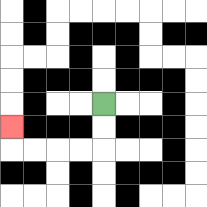{'start': '[4, 4]', 'end': '[0, 5]', 'path_directions': 'D,D,L,L,L,L,U', 'path_coordinates': '[[4, 4], [4, 5], [4, 6], [3, 6], [2, 6], [1, 6], [0, 6], [0, 5]]'}